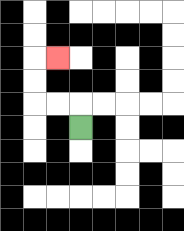{'start': '[3, 5]', 'end': '[2, 2]', 'path_directions': 'U,L,L,U,U,R', 'path_coordinates': '[[3, 5], [3, 4], [2, 4], [1, 4], [1, 3], [1, 2], [2, 2]]'}